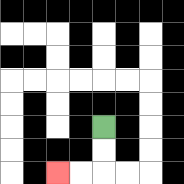{'start': '[4, 5]', 'end': '[2, 7]', 'path_directions': 'D,D,L,L', 'path_coordinates': '[[4, 5], [4, 6], [4, 7], [3, 7], [2, 7]]'}